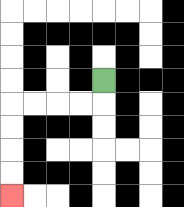{'start': '[4, 3]', 'end': '[0, 8]', 'path_directions': 'D,L,L,L,L,D,D,D,D', 'path_coordinates': '[[4, 3], [4, 4], [3, 4], [2, 4], [1, 4], [0, 4], [0, 5], [0, 6], [0, 7], [0, 8]]'}